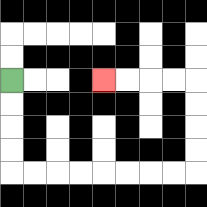{'start': '[0, 3]', 'end': '[4, 3]', 'path_directions': 'D,D,D,D,R,R,R,R,R,R,R,R,U,U,U,U,L,L,L,L', 'path_coordinates': '[[0, 3], [0, 4], [0, 5], [0, 6], [0, 7], [1, 7], [2, 7], [3, 7], [4, 7], [5, 7], [6, 7], [7, 7], [8, 7], [8, 6], [8, 5], [8, 4], [8, 3], [7, 3], [6, 3], [5, 3], [4, 3]]'}